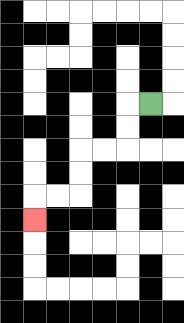{'start': '[6, 4]', 'end': '[1, 9]', 'path_directions': 'L,D,D,L,L,D,D,L,L,D', 'path_coordinates': '[[6, 4], [5, 4], [5, 5], [5, 6], [4, 6], [3, 6], [3, 7], [3, 8], [2, 8], [1, 8], [1, 9]]'}